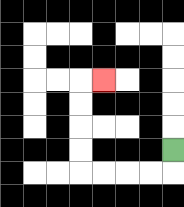{'start': '[7, 6]', 'end': '[4, 3]', 'path_directions': 'D,L,L,L,L,U,U,U,U,R', 'path_coordinates': '[[7, 6], [7, 7], [6, 7], [5, 7], [4, 7], [3, 7], [3, 6], [3, 5], [3, 4], [3, 3], [4, 3]]'}